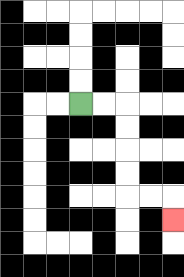{'start': '[3, 4]', 'end': '[7, 9]', 'path_directions': 'R,R,D,D,D,D,R,R,D', 'path_coordinates': '[[3, 4], [4, 4], [5, 4], [5, 5], [5, 6], [5, 7], [5, 8], [6, 8], [7, 8], [7, 9]]'}